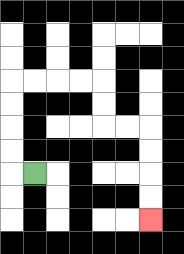{'start': '[1, 7]', 'end': '[6, 9]', 'path_directions': 'L,U,U,U,U,R,R,R,R,D,D,R,R,D,D,D,D', 'path_coordinates': '[[1, 7], [0, 7], [0, 6], [0, 5], [0, 4], [0, 3], [1, 3], [2, 3], [3, 3], [4, 3], [4, 4], [4, 5], [5, 5], [6, 5], [6, 6], [6, 7], [6, 8], [6, 9]]'}